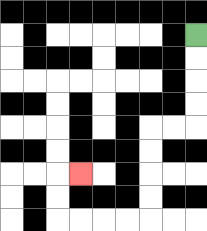{'start': '[8, 1]', 'end': '[3, 7]', 'path_directions': 'D,D,D,D,L,L,D,D,D,D,L,L,L,L,U,U,R', 'path_coordinates': '[[8, 1], [8, 2], [8, 3], [8, 4], [8, 5], [7, 5], [6, 5], [6, 6], [6, 7], [6, 8], [6, 9], [5, 9], [4, 9], [3, 9], [2, 9], [2, 8], [2, 7], [3, 7]]'}